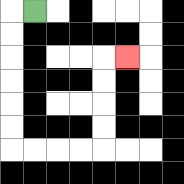{'start': '[1, 0]', 'end': '[5, 2]', 'path_directions': 'L,D,D,D,D,D,D,R,R,R,R,U,U,U,U,R', 'path_coordinates': '[[1, 0], [0, 0], [0, 1], [0, 2], [0, 3], [0, 4], [0, 5], [0, 6], [1, 6], [2, 6], [3, 6], [4, 6], [4, 5], [4, 4], [4, 3], [4, 2], [5, 2]]'}